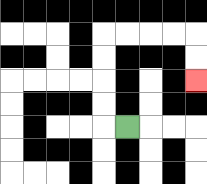{'start': '[5, 5]', 'end': '[8, 3]', 'path_directions': 'L,U,U,U,U,R,R,R,R,D,D', 'path_coordinates': '[[5, 5], [4, 5], [4, 4], [4, 3], [4, 2], [4, 1], [5, 1], [6, 1], [7, 1], [8, 1], [8, 2], [8, 3]]'}